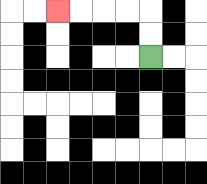{'start': '[6, 2]', 'end': '[2, 0]', 'path_directions': 'U,U,L,L,L,L', 'path_coordinates': '[[6, 2], [6, 1], [6, 0], [5, 0], [4, 0], [3, 0], [2, 0]]'}